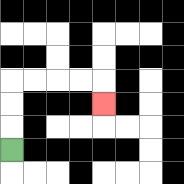{'start': '[0, 6]', 'end': '[4, 4]', 'path_directions': 'U,U,U,R,R,R,R,D', 'path_coordinates': '[[0, 6], [0, 5], [0, 4], [0, 3], [1, 3], [2, 3], [3, 3], [4, 3], [4, 4]]'}